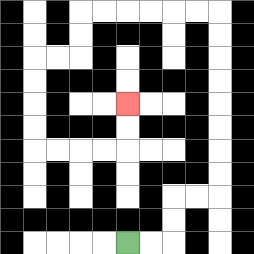{'start': '[5, 10]', 'end': '[5, 4]', 'path_directions': 'R,R,U,U,R,R,U,U,U,U,U,U,U,U,L,L,L,L,L,L,D,D,L,L,D,D,D,D,R,R,R,R,U,U', 'path_coordinates': '[[5, 10], [6, 10], [7, 10], [7, 9], [7, 8], [8, 8], [9, 8], [9, 7], [9, 6], [9, 5], [9, 4], [9, 3], [9, 2], [9, 1], [9, 0], [8, 0], [7, 0], [6, 0], [5, 0], [4, 0], [3, 0], [3, 1], [3, 2], [2, 2], [1, 2], [1, 3], [1, 4], [1, 5], [1, 6], [2, 6], [3, 6], [4, 6], [5, 6], [5, 5], [5, 4]]'}